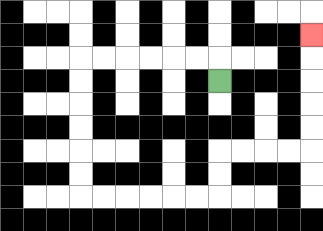{'start': '[9, 3]', 'end': '[13, 1]', 'path_directions': 'U,L,L,L,L,L,L,D,D,D,D,D,D,R,R,R,R,R,R,U,U,R,R,R,R,U,U,U,U,U', 'path_coordinates': '[[9, 3], [9, 2], [8, 2], [7, 2], [6, 2], [5, 2], [4, 2], [3, 2], [3, 3], [3, 4], [3, 5], [3, 6], [3, 7], [3, 8], [4, 8], [5, 8], [6, 8], [7, 8], [8, 8], [9, 8], [9, 7], [9, 6], [10, 6], [11, 6], [12, 6], [13, 6], [13, 5], [13, 4], [13, 3], [13, 2], [13, 1]]'}